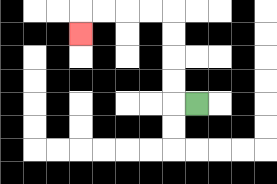{'start': '[8, 4]', 'end': '[3, 1]', 'path_directions': 'L,U,U,U,U,L,L,L,L,D', 'path_coordinates': '[[8, 4], [7, 4], [7, 3], [7, 2], [7, 1], [7, 0], [6, 0], [5, 0], [4, 0], [3, 0], [3, 1]]'}